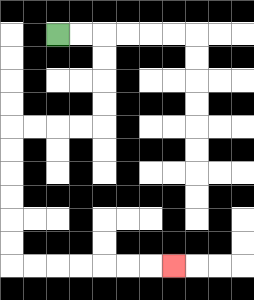{'start': '[2, 1]', 'end': '[7, 11]', 'path_directions': 'R,R,D,D,D,D,L,L,L,L,D,D,D,D,D,D,R,R,R,R,R,R,R', 'path_coordinates': '[[2, 1], [3, 1], [4, 1], [4, 2], [4, 3], [4, 4], [4, 5], [3, 5], [2, 5], [1, 5], [0, 5], [0, 6], [0, 7], [0, 8], [0, 9], [0, 10], [0, 11], [1, 11], [2, 11], [3, 11], [4, 11], [5, 11], [6, 11], [7, 11]]'}